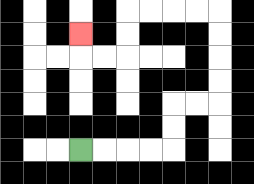{'start': '[3, 6]', 'end': '[3, 1]', 'path_directions': 'R,R,R,R,U,U,R,R,U,U,U,U,L,L,L,L,D,D,L,L,U', 'path_coordinates': '[[3, 6], [4, 6], [5, 6], [6, 6], [7, 6], [7, 5], [7, 4], [8, 4], [9, 4], [9, 3], [9, 2], [9, 1], [9, 0], [8, 0], [7, 0], [6, 0], [5, 0], [5, 1], [5, 2], [4, 2], [3, 2], [3, 1]]'}